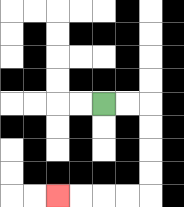{'start': '[4, 4]', 'end': '[2, 8]', 'path_directions': 'R,R,D,D,D,D,L,L,L,L', 'path_coordinates': '[[4, 4], [5, 4], [6, 4], [6, 5], [6, 6], [6, 7], [6, 8], [5, 8], [4, 8], [3, 8], [2, 8]]'}